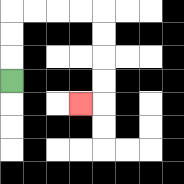{'start': '[0, 3]', 'end': '[3, 4]', 'path_directions': 'U,U,U,R,R,R,R,D,D,D,D,L', 'path_coordinates': '[[0, 3], [0, 2], [0, 1], [0, 0], [1, 0], [2, 0], [3, 0], [4, 0], [4, 1], [4, 2], [4, 3], [4, 4], [3, 4]]'}